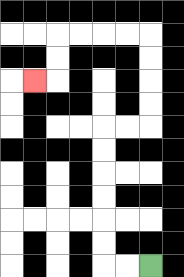{'start': '[6, 11]', 'end': '[1, 3]', 'path_directions': 'L,L,U,U,U,U,U,U,R,R,U,U,U,U,L,L,L,L,D,D,L', 'path_coordinates': '[[6, 11], [5, 11], [4, 11], [4, 10], [4, 9], [4, 8], [4, 7], [4, 6], [4, 5], [5, 5], [6, 5], [6, 4], [6, 3], [6, 2], [6, 1], [5, 1], [4, 1], [3, 1], [2, 1], [2, 2], [2, 3], [1, 3]]'}